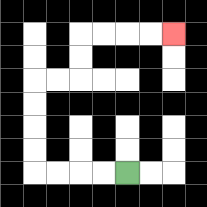{'start': '[5, 7]', 'end': '[7, 1]', 'path_directions': 'L,L,L,L,U,U,U,U,R,R,U,U,R,R,R,R', 'path_coordinates': '[[5, 7], [4, 7], [3, 7], [2, 7], [1, 7], [1, 6], [1, 5], [1, 4], [1, 3], [2, 3], [3, 3], [3, 2], [3, 1], [4, 1], [5, 1], [6, 1], [7, 1]]'}